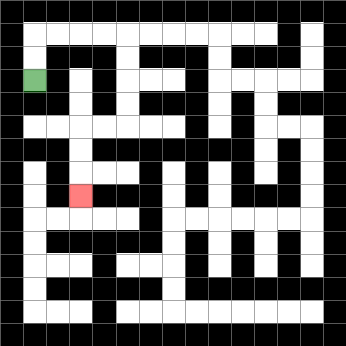{'start': '[1, 3]', 'end': '[3, 8]', 'path_directions': 'U,U,R,R,R,R,D,D,D,D,L,L,D,D,D', 'path_coordinates': '[[1, 3], [1, 2], [1, 1], [2, 1], [3, 1], [4, 1], [5, 1], [5, 2], [5, 3], [5, 4], [5, 5], [4, 5], [3, 5], [3, 6], [3, 7], [3, 8]]'}